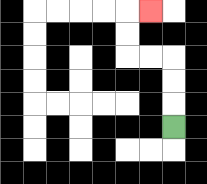{'start': '[7, 5]', 'end': '[6, 0]', 'path_directions': 'U,U,U,L,L,U,U,R', 'path_coordinates': '[[7, 5], [7, 4], [7, 3], [7, 2], [6, 2], [5, 2], [5, 1], [5, 0], [6, 0]]'}